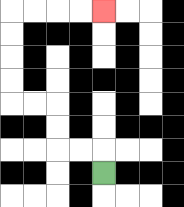{'start': '[4, 7]', 'end': '[4, 0]', 'path_directions': 'U,L,L,U,U,L,L,U,U,U,U,R,R,R,R', 'path_coordinates': '[[4, 7], [4, 6], [3, 6], [2, 6], [2, 5], [2, 4], [1, 4], [0, 4], [0, 3], [0, 2], [0, 1], [0, 0], [1, 0], [2, 0], [3, 0], [4, 0]]'}